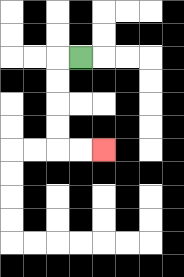{'start': '[3, 2]', 'end': '[4, 6]', 'path_directions': 'L,D,D,D,D,R,R', 'path_coordinates': '[[3, 2], [2, 2], [2, 3], [2, 4], [2, 5], [2, 6], [3, 6], [4, 6]]'}